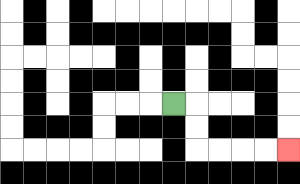{'start': '[7, 4]', 'end': '[12, 6]', 'path_directions': 'R,D,D,R,R,R,R', 'path_coordinates': '[[7, 4], [8, 4], [8, 5], [8, 6], [9, 6], [10, 6], [11, 6], [12, 6]]'}